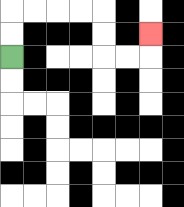{'start': '[0, 2]', 'end': '[6, 1]', 'path_directions': 'U,U,R,R,R,R,D,D,R,R,U', 'path_coordinates': '[[0, 2], [0, 1], [0, 0], [1, 0], [2, 0], [3, 0], [4, 0], [4, 1], [4, 2], [5, 2], [6, 2], [6, 1]]'}